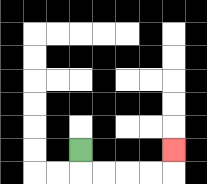{'start': '[3, 6]', 'end': '[7, 6]', 'path_directions': 'D,R,R,R,R,U', 'path_coordinates': '[[3, 6], [3, 7], [4, 7], [5, 7], [6, 7], [7, 7], [7, 6]]'}